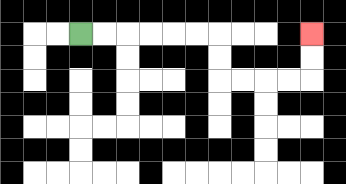{'start': '[3, 1]', 'end': '[13, 1]', 'path_directions': 'R,R,R,R,R,R,D,D,R,R,R,R,U,U', 'path_coordinates': '[[3, 1], [4, 1], [5, 1], [6, 1], [7, 1], [8, 1], [9, 1], [9, 2], [9, 3], [10, 3], [11, 3], [12, 3], [13, 3], [13, 2], [13, 1]]'}